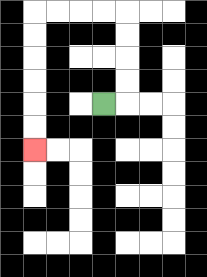{'start': '[4, 4]', 'end': '[1, 6]', 'path_directions': 'R,U,U,U,U,L,L,L,L,D,D,D,D,D,D', 'path_coordinates': '[[4, 4], [5, 4], [5, 3], [5, 2], [5, 1], [5, 0], [4, 0], [3, 0], [2, 0], [1, 0], [1, 1], [1, 2], [1, 3], [1, 4], [1, 5], [1, 6]]'}